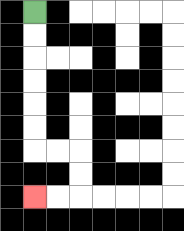{'start': '[1, 0]', 'end': '[1, 8]', 'path_directions': 'D,D,D,D,D,D,R,R,D,D,L,L', 'path_coordinates': '[[1, 0], [1, 1], [1, 2], [1, 3], [1, 4], [1, 5], [1, 6], [2, 6], [3, 6], [3, 7], [3, 8], [2, 8], [1, 8]]'}